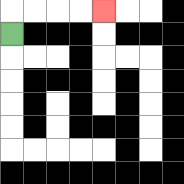{'start': '[0, 1]', 'end': '[4, 0]', 'path_directions': 'U,R,R,R,R', 'path_coordinates': '[[0, 1], [0, 0], [1, 0], [2, 0], [3, 0], [4, 0]]'}